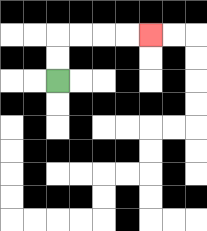{'start': '[2, 3]', 'end': '[6, 1]', 'path_directions': 'U,U,R,R,R,R', 'path_coordinates': '[[2, 3], [2, 2], [2, 1], [3, 1], [4, 1], [5, 1], [6, 1]]'}